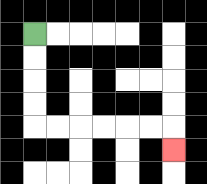{'start': '[1, 1]', 'end': '[7, 6]', 'path_directions': 'D,D,D,D,R,R,R,R,R,R,D', 'path_coordinates': '[[1, 1], [1, 2], [1, 3], [1, 4], [1, 5], [2, 5], [3, 5], [4, 5], [5, 5], [6, 5], [7, 5], [7, 6]]'}